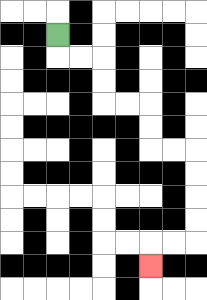{'start': '[2, 1]', 'end': '[6, 11]', 'path_directions': 'D,R,R,D,D,R,R,D,D,R,R,D,D,D,D,L,L,D', 'path_coordinates': '[[2, 1], [2, 2], [3, 2], [4, 2], [4, 3], [4, 4], [5, 4], [6, 4], [6, 5], [6, 6], [7, 6], [8, 6], [8, 7], [8, 8], [8, 9], [8, 10], [7, 10], [6, 10], [6, 11]]'}